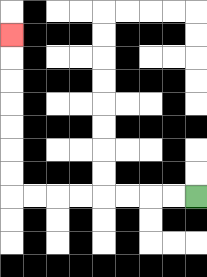{'start': '[8, 8]', 'end': '[0, 1]', 'path_directions': 'L,L,L,L,L,L,L,L,U,U,U,U,U,U,U', 'path_coordinates': '[[8, 8], [7, 8], [6, 8], [5, 8], [4, 8], [3, 8], [2, 8], [1, 8], [0, 8], [0, 7], [0, 6], [0, 5], [0, 4], [0, 3], [0, 2], [0, 1]]'}